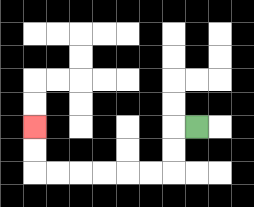{'start': '[8, 5]', 'end': '[1, 5]', 'path_directions': 'L,D,D,L,L,L,L,L,L,U,U', 'path_coordinates': '[[8, 5], [7, 5], [7, 6], [7, 7], [6, 7], [5, 7], [4, 7], [3, 7], [2, 7], [1, 7], [1, 6], [1, 5]]'}